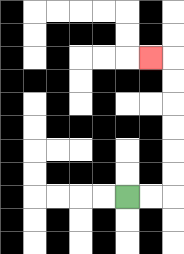{'start': '[5, 8]', 'end': '[6, 2]', 'path_directions': 'R,R,U,U,U,U,U,U,L', 'path_coordinates': '[[5, 8], [6, 8], [7, 8], [7, 7], [7, 6], [7, 5], [7, 4], [7, 3], [7, 2], [6, 2]]'}